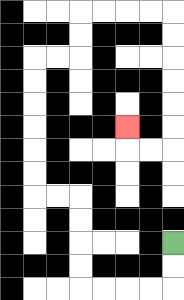{'start': '[7, 10]', 'end': '[5, 5]', 'path_directions': 'D,D,L,L,L,L,U,U,U,U,L,L,U,U,U,U,U,U,R,R,U,U,R,R,R,R,D,D,D,D,D,D,L,L,U', 'path_coordinates': '[[7, 10], [7, 11], [7, 12], [6, 12], [5, 12], [4, 12], [3, 12], [3, 11], [3, 10], [3, 9], [3, 8], [2, 8], [1, 8], [1, 7], [1, 6], [1, 5], [1, 4], [1, 3], [1, 2], [2, 2], [3, 2], [3, 1], [3, 0], [4, 0], [5, 0], [6, 0], [7, 0], [7, 1], [7, 2], [7, 3], [7, 4], [7, 5], [7, 6], [6, 6], [5, 6], [5, 5]]'}